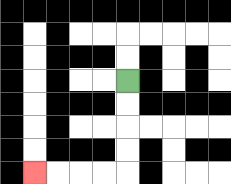{'start': '[5, 3]', 'end': '[1, 7]', 'path_directions': 'D,D,D,D,L,L,L,L', 'path_coordinates': '[[5, 3], [5, 4], [5, 5], [5, 6], [5, 7], [4, 7], [3, 7], [2, 7], [1, 7]]'}